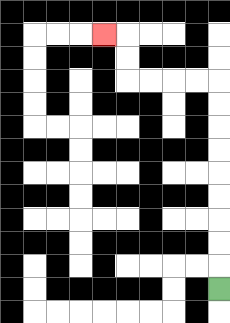{'start': '[9, 12]', 'end': '[4, 1]', 'path_directions': 'U,U,U,U,U,U,U,U,U,L,L,L,L,U,U,L', 'path_coordinates': '[[9, 12], [9, 11], [9, 10], [9, 9], [9, 8], [9, 7], [9, 6], [9, 5], [9, 4], [9, 3], [8, 3], [7, 3], [6, 3], [5, 3], [5, 2], [5, 1], [4, 1]]'}